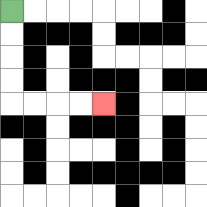{'start': '[0, 0]', 'end': '[4, 4]', 'path_directions': 'D,D,D,D,R,R,R,R', 'path_coordinates': '[[0, 0], [0, 1], [0, 2], [0, 3], [0, 4], [1, 4], [2, 4], [3, 4], [4, 4]]'}